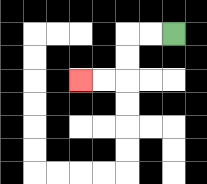{'start': '[7, 1]', 'end': '[3, 3]', 'path_directions': 'L,L,D,D,L,L', 'path_coordinates': '[[7, 1], [6, 1], [5, 1], [5, 2], [5, 3], [4, 3], [3, 3]]'}